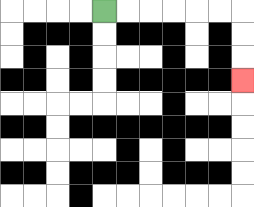{'start': '[4, 0]', 'end': '[10, 3]', 'path_directions': 'R,R,R,R,R,R,D,D,D', 'path_coordinates': '[[4, 0], [5, 0], [6, 0], [7, 0], [8, 0], [9, 0], [10, 0], [10, 1], [10, 2], [10, 3]]'}